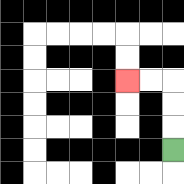{'start': '[7, 6]', 'end': '[5, 3]', 'path_directions': 'U,U,U,L,L', 'path_coordinates': '[[7, 6], [7, 5], [7, 4], [7, 3], [6, 3], [5, 3]]'}